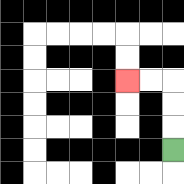{'start': '[7, 6]', 'end': '[5, 3]', 'path_directions': 'U,U,U,L,L', 'path_coordinates': '[[7, 6], [7, 5], [7, 4], [7, 3], [6, 3], [5, 3]]'}